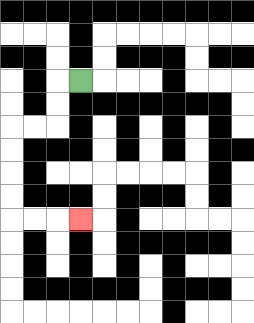{'start': '[3, 3]', 'end': '[3, 9]', 'path_directions': 'L,D,D,L,L,D,D,D,D,R,R,R', 'path_coordinates': '[[3, 3], [2, 3], [2, 4], [2, 5], [1, 5], [0, 5], [0, 6], [0, 7], [0, 8], [0, 9], [1, 9], [2, 9], [3, 9]]'}